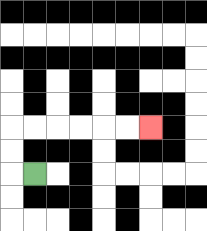{'start': '[1, 7]', 'end': '[6, 5]', 'path_directions': 'L,U,U,R,R,R,R,R,R', 'path_coordinates': '[[1, 7], [0, 7], [0, 6], [0, 5], [1, 5], [2, 5], [3, 5], [4, 5], [5, 5], [6, 5]]'}